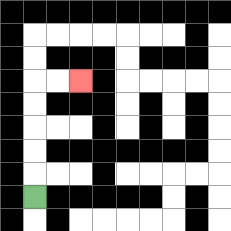{'start': '[1, 8]', 'end': '[3, 3]', 'path_directions': 'U,U,U,U,U,R,R', 'path_coordinates': '[[1, 8], [1, 7], [1, 6], [1, 5], [1, 4], [1, 3], [2, 3], [3, 3]]'}